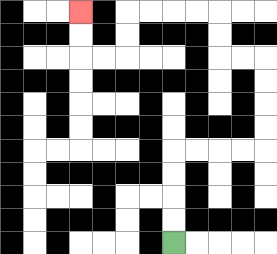{'start': '[7, 10]', 'end': '[3, 0]', 'path_directions': 'U,U,U,U,R,R,R,R,U,U,U,U,L,L,U,U,L,L,L,L,D,D,L,L,U,U', 'path_coordinates': '[[7, 10], [7, 9], [7, 8], [7, 7], [7, 6], [8, 6], [9, 6], [10, 6], [11, 6], [11, 5], [11, 4], [11, 3], [11, 2], [10, 2], [9, 2], [9, 1], [9, 0], [8, 0], [7, 0], [6, 0], [5, 0], [5, 1], [5, 2], [4, 2], [3, 2], [3, 1], [3, 0]]'}